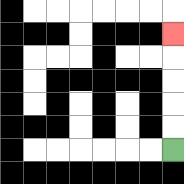{'start': '[7, 6]', 'end': '[7, 1]', 'path_directions': 'U,U,U,U,U', 'path_coordinates': '[[7, 6], [7, 5], [7, 4], [7, 3], [7, 2], [7, 1]]'}